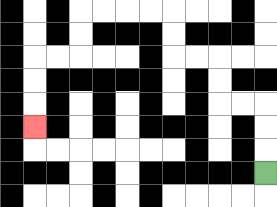{'start': '[11, 7]', 'end': '[1, 5]', 'path_directions': 'U,U,U,L,L,U,U,L,L,U,U,L,L,L,L,D,D,L,L,D,D,D', 'path_coordinates': '[[11, 7], [11, 6], [11, 5], [11, 4], [10, 4], [9, 4], [9, 3], [9, 2], [8, 2], [7, 2], [7, 1], [7, 0], [6, 0], [5, 0], [4, 0], [3, 0], [3, 1], [3, 2], [2, 2], [1, 2], [1, 3], [1, 4], [1, 5]]'}